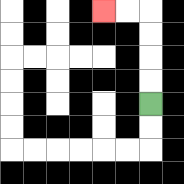{'start': '[6, 4]', 'end': '[4, 0]', 'path_directions': 'U,U,U,U,L,L', 'path_coordinates': '[[6, 4], [6, 3], [6, 2], [6, 1], [6, 0], [5, 0], [4, 0]]'}